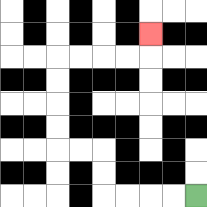{'start': '[8, 8]', 'end': '[6, 1]', 'path_directions': 'L,L,L,L,U,U,L,L,U,U,U,U,R,R,R,R,U', 'path_coordinates': '[[8, 8], [7, 8], [6, 8], [5, 8], [4, 8], [4, 7], [4, 6], [3, 6], [2, 6], [2, 5], [2, 4], [2, 3], [2, 2], [3, 2], [4, 2], [5, 2], [6, 2], [6, 1]]'}